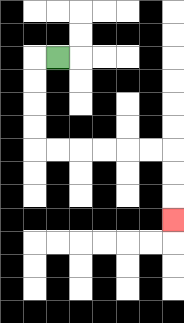{'start': '[2, 2]', 'end': '[7, 9]', 'path_directions': 'L,D,D,D,D,R,R,R,R,R,R,D,D,D', 'path_coordinates': '[[2, 2], [1, 2], [1, 3], [1, 4], [1, 5], [1, 6], [2, 6], [3, 6], [4, 6], [5, 6], [6, 6], [7, 6], [7, 7], [7, 8], [7, 9]]'}